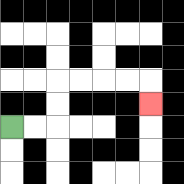{'start': '[0, 5]', 'end': '[6, 4]', 'path_directions': 'R,R,U,U,R,R,R,R,D', 'path_coordinates': '[[0, 5], [1, 5], [2, 5], [2, 4], [2, 3], [3, 3], [4, 3], [5, 3], [6, 3], [6, 4]]'}